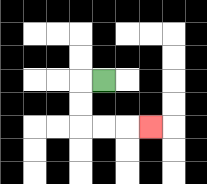{'start': '[4, 3]', 'end': '[6, 5]', 'path_directions': 'L,D,D,R,R,R', 'path_coordinates': '[[4, 3], [3, 3], [3, 4], [3, 5], [4, 5], [5, 5], [6, 5]]'}